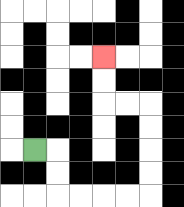{'start': '[1, 6]', 'end': '[4, 2]', 'path_directions': 'R,D,D,R,R,R,R,U,U,U,U,L,L,U,U', 'path_coordinates': '[[1, 6], [2, 6], [2, 7], [2, 8], [3, 8], [4, 8], [5, 8], [6, 8], [6, 7], [6, 6], [6, 5], [6, 4], [5, 4], [4, 4], [4, 3], [4, 2]]'}